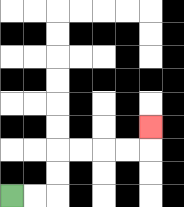{'start': '[0, 8]', 'end': '[6, 5]', 'path_directions': 'R,R,U,U,R,R,R,R,U', 'path_coordinates': '[[0, 8], [1, 8], [2, 8], [2, 7], [2, 6], [3, 6], [4, 6], [5, 6], [6, 6], [6, 5]]'}